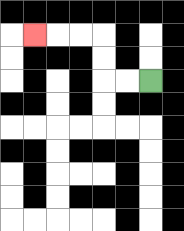{'start': '[6, 3]', 'end': '[1, 1]', 'path_directions': 'L,L,U,U,L,L,L', 'path_coordinates': '[[6, 3], [5, 3], [4, 3], [4, 2], [4, 1], [3, 1], [2, 1], [1, 1]]'}